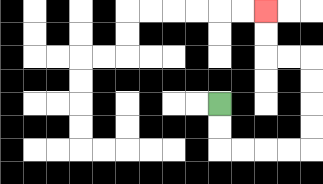{'start': '[9, 4]', 'end': '[11, 0]', 'path_directions': 'D,D,R,R,R,R,U,U,U,U,L,L,U,U', 'path_coordinates': '[[9, 4], [9, 5], [9, 6], [10, 6], [11, 6], [12, 6], [13, 6], [13, 5], [13, 4], [13, 3], [13, 2], [12, 2], [11, 2], [11, 1], [11, 0]]'}